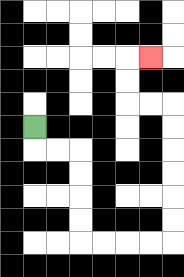{'start': '[1, 5]', 'end': '[6, 2]', 'path_directions': 'D,R,R,D,D,D,D,R,R,R,R,U,U,U,U,U,U,L,L,U,U,R', 'path_coordinates': '[[1, 5], [1, 6], [2, 6], [3, 6], [3, 7], [3, 8], [3, 9], [3, 10], [4, 10], [5, 10], [6, 10], [7, 10], [7, 9], [7, 8], [7, 7], [7, 6], [7, 5], [7, 4], [6, 4], [5, 4], [5, 3], [5, 2], [6, 2]]'}